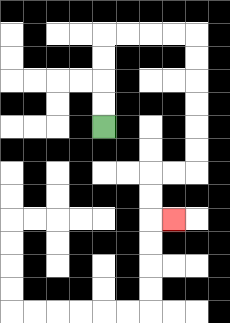{'start': '[4, 5]', 'end': '[7, 9]', 'path_directions': 'U,U,U,U,R,R,R,R,D,D,D,D,D,D,L,L,D,D,R', 'path_coordinates': '[[4, 5], [4, 4], [4, 3], [4, 2], [4, 1], [5, 1], [6, 1], [7, 1], [8, 1], [8, 2], [8, 3], [8, 4], [8, 5], [8, 6], [8, 7], [7, 7], [6, 7], [6, 8], [6, 9], [7, 9]]'}